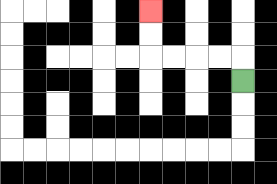{'start': '[10, 3]', 'end': '[6, 0]', 'path_directions': 'U,L,L,L,L,U,U', 'path_coordinates': '[[10, 3], [10, 2], [9, 2], [8, 2], [7, 2], [6, 2], [6, 1], [6, 0]]'}